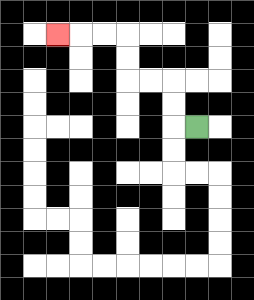{'start': '[8, 5]', 'end': '[2, 1]', 'path_directions': 'L,U,U,L,L,U,U,L,L,L', 'path_coordinates': '[[8, 5], [7, 5], [7, 4], [7, 3], [6, 3], [5, 3], [5, 2], [5, 1], [4, 1], [3, 1], [2, 1]]'}